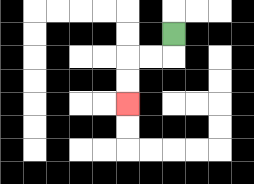{'start': '[7, 1]', 'end': '[5, 4]', 'path_directions': 'D,L,L,D,D', 'path_coordinates': '[[7, 1], [7, 2], [6, 2], [5, 2], [5, 3], [5, 4]]'}